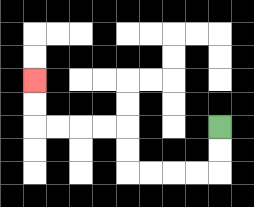{'start': '[9, 5]', 'end': '[1, 3]', 'path_directions': 'D,D,L,L,L,L,U,U,L,L,L,L,U,U', 'path_coordinates': '[[9, 5], [9, 6], [9, 7], [8, 7], [7, 7], [6, 7], [5, 7], [5, 6], [5, 5], [4, 5], [3, 5], [2, 5], [1, 5], [1, 4], [1, 3]]'}